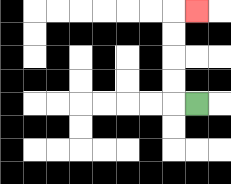{'start': '[8, 4]', 'end': '[8, 0]', 'path_directions': 'L,U,U,U,U,R', 'path_coordinates': '[[8, 4], [7, 4], [7, 3], [7, 2], [7, 1], [7, 0], [8, 0]]'}